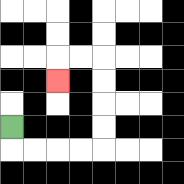{'start': '[0, 5]', 'end': '[2, 3]', 'path_directions': 'D,R,R,R,R,U,U,U,U,L,L,D', 'path_coordinates': '[[0, 5], [0, 6], [1, 6], [2, 6], [3, 6], [4, 6], [4, 5], [4, 4], [4, 3], [4, 2], [3, 2], [2, 2], [2, 3]]'}